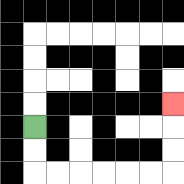{'start': '[1, 5]', 'end': '[7, 4]', 'path_directions': 'D,D,R,R,R,R,R,R,U,U,U', 'path_coordinates': '[[1, 5], [1, 6], [1, 7], [2, 7], [3, 7], [4, 7], [5, 7], [6, 7], [7, 7], [7, 6], [7, 5], [7, 4]]'}